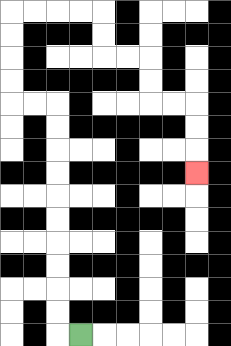{'start': '[3, 14]', 'end': '[8, 7]', 'path_directions': 'L,U,U,U,U,U,U,U,U,U,U,L,L,U,U,U,U,R,R,R,R,D,D,R,R,D,D,R,R,D,D,D', 'path_coordinates': '[[3, 14], [2, 14], [2, 13], [2, 12], [2, 11], [2, 10], [2, 9], [2, 8], [2, 7], [2, 6], [2, 5], [2, 4], [1, 4], [0, 4], [0, 3], [0, 2], [0, 1], [0, 0], [1, 0], [2, 0], [3, 0], [4, 0], [4, 1], [4, 2], [5, 2], [6, 2], [6, 3], [6, 4], [7, 4], [8, 4], [8, 5], [8, 6], [8, 7]]'}